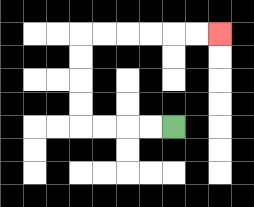{'start': '[7, 5]', 'end': '[9, 1]', 'path_directions': 'L,L,L,L,U,U,U,U,R,R,R,R,R,R', 'path_coordinates': '[[7, 5], [6, 5], [5, 5], [4, 5], [3, 5], [3, 4], [3, 3], [3, 2], [3, 1], [4, 1], [5, 1], [6, 1], [7, 1], [8, 1], [9, 1]]'}